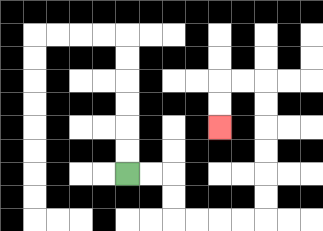{'start': '[5, 7]', 'end': '[9, 5]', 'path_directions': 'R,R,D,D,R,R,R,R,U,U,U,U,U,U,L,L,D,D', 'path_coordinates': '[[5, 7], [6, 7], [7, 7], [7, 8], [7, 9], [8, 9], [9, 9], [10, 9], [11, 9], [11, 8], [11, 7], [11, 6], [11, 5], [11, 4], [11, 3], [10, 3], [9, 3], [9, 4], [9, 5]]'}